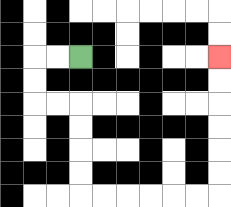{'start': '[3, 2]', 'end': '[9, 2]', 'path_directions': 'L,L,D,D,R,R,D,D,D,D,R,R,R,R,R,R,U,U,U,U,U,U', 'path_coordinates': '[[3, 2], [2, 2], [1, 2], [1, 3], [1, 4], [2, 4], [3, 4], [3, 5], [3, 6], [3, 7], [3, 8], [4, 8], [5, 8], [6, 8], [7, 8], [8, 8], [9, 8], [9, 7], [9, 6], [9, 5], [9, 4], [9, 3], [9, 2]]'}